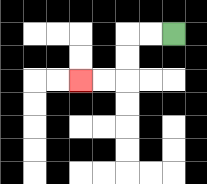{'start': '[7, 1]', 'end': '[3, 3]', 'path_directions': 'L,L,D,D,L,L', 'path_coordinates': '[[7, 1], [6, 1], [5, 1], [5, 2], [5, 3], [4, 3], [3, 3]]'}